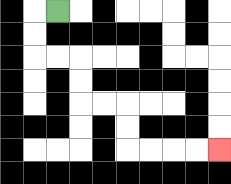{'start': '[2, 0]', 'end': '[9, 6]', 'path_directions': 'L,D,D,R,R,D,D,R,R,D,D,R,R,R,R', 'path_coordinates': '[[2, 0], [1, 0], [1, 1], [1, 2], [2, 2], [3, 2], [3, 3], [3, 4], [4, 4], [5, 4], [5, 5], [5, 6], [6, 6], [7, 6], [8, 6], [9, 6]]'}